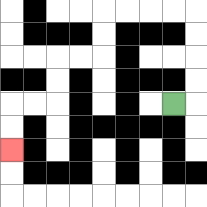{'start': '[7, 4]', 'end': '[0, 6]', 'path_directions': 'R,U,U,U,U,L,L,L,L,D,D,L,L,D,D,L,L,D,D', 'path_coordinates': '[[7, 4], [8, 4], [8, 3], [8, 2], [8, 1], [8, 0], [7, 0], [6, 0], [5, 0], [4, 0], [4, 1], [4, 2], [3, 2], [2, 2], [2, 3], [2, 4], [1, 4], [0, 4], [0, 5], [0, 6]]'}